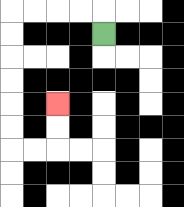{'start': '[4, 1]', 'end': '[2, 4]', 'path_directions': 'U,L,L,L,L,D,D,D,D,D,D,R,R,U,U', 'path_coordinates': '[[4, 1], [4, 0], [3, 0], [2, 0], [1, 0], [0, 0], [0, 1], [0, 2], [0, 3], [0, 4], [0, 5], [0, 6], [1, 6], [2, 6], [2, 5], [2, 4]]'}